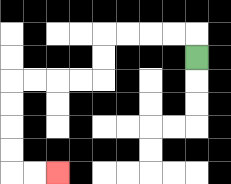{'start': '[8, 2]', 'end': '[2, 7]', 'path_directions': 'U,L,L,L,L,D,D,L,L,L,L,D,D,D,D,R,R', 'path_coordinates': '[[8, 2], [8, 1], [7, 1], [6, 1], [5, 1], [4, 1], [4, 2], [4, 3], [3, 3], [2, 3], [1, 3], [0, 3], [0, 4], [0, 5], [0, 6], [0, 7], [1, 7], [2, 7]]'}